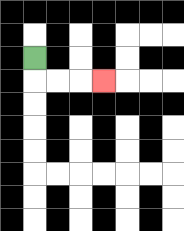{'start': '[1, 2]', 'end': '[4, 3]', 'path_directions': 'D,R,R,R', 'path_coordinates': '[[1, 2], [1, 3], [2, 3], [3, 3], [4, 3]]'}